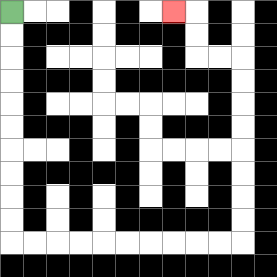{'start': '[0, 0]', 'end': '[7, 0]', 'path_directions': 'D,D,D,D,D,D,D,D,D,D,R,R,R,R,R,R,R,R,R,R,U,U,U,U,U,U,U,U,L,L,U,U,L', 'path_coordinates': '[[0, 0], [0, 1], [0, 2], [0, 3], [0, 4], [0, 5], [0, 6], [0, 7], [0, 8], [0, 9], [0, 10], [1, 10], [2, 10], [3, 10], [4, 10], [5, 10], [6, 10], [7, 10], [8, 10], [9, 10], [10, 10], [10, 9], [10, 8], [10, 7], [10, 6], [10, 5], [10, 4], [10, 3], [10, 2], [9, 2], [8, 2], [8, 1], [8, 0], [7, 0]]'}